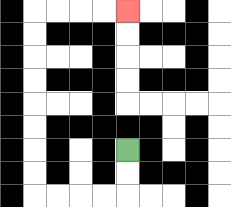{'start': '[5, 6]', 'end': '[5, 0]', 'path_directions': 'D,D,L,L,L,L,U,U,U,U,U,U,U,U,R,R,R,R', 'path_coordinates': '[[5, 6], [5, 7], [5, 8], [4, 8], [3, 8], [2, 8], [1, 8], [1, 7], [1, 6], [1, 5], [1, 4], [1, 3], [1, 2], [1, 1], [1, 0], [2, 0], [3, 0], [4, 0], [5, 0]]'}